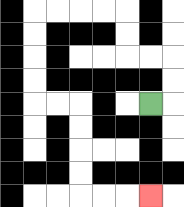{'start': '[6, 4]', 'end': '[6, 8]', 'path_directions': 'R,U,U,L,L,U,U,L,L,L,L,D,D,D,D,R,R,D,D,D,D,R,R,R', 'path_coordinates': '[[6, 4], [7, 4], [7, 3], [7, 2], [6, 2], [5, 2], [5, 1], [5, 0], [4, 0], [3, 0], [2, 0], [1, 0], [1, 1], [1, 2], [1, 3], [1, 4], [2, 4], [3, 4], [3, 5], [3, 6], [3, 7], [3, 8], [4, 8], [5, 8], [6, 8]]'}